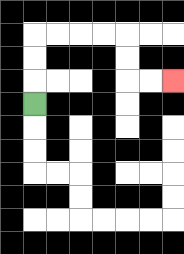{'start': '[1, 4]', 'end': '[7, 3]', 'path_directions': 'U,U,U,R,R,R,R,D,D,R,R', 'path_coordinates': '[[1, 4], [1, 3], [1, 2], [1, 1], [2, 1], [3, 1], [4, 1], [5, 1], [5, 2], [5, 3], [6, 3], [7, 3]]'}